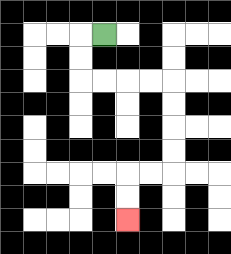{'start': '[4, 1]', 'end': '[5, 9]', 'path_directions': 'L,D,D,R,R,R,R,D,D,D,D,L,L,D,D', 'path_coordinates': '[[4, 1], [3, 1], [3, 2], [3, 3], [4, 3], [5, 3], [6, 3], [7, 3], [7, 4], [7, 5], [7, 6], [7, 7], [6, 7], [5, 7], [5, 8], [5, 9]]'}